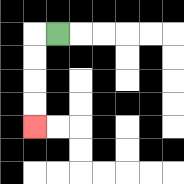{'start': '[2, 1]', 'end': '[1, 5]', 'path_directions': 'L,D,D,D,D', 'path_coordinates': '[[2, 1], [1, 1], [1, 2], [1, 3], [1, 4], [1, 5]]'}